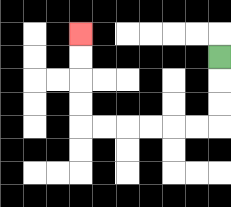{'start': '[9, 2]', 'end': '[3, 1]', 'path_directions': 'D,D,D,L,L,L,L,L,L,U,U,U,U', 'path_coordinates': '[[9, 2], [9, 3], [9, 4], [9, 5], [8, 5], [7, 5], [6, 5], [5, 5], [4, 5], [3, 5], [3, 4], [3, 3], [3, 2], [3, 1]]'}